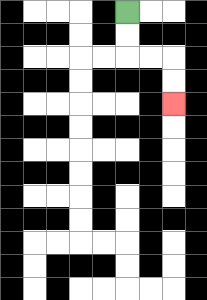{'start': '[5, 0]', 'end': '[7, 4]', 'path_directions': 'D,D,R,R,D,D', 'path_coordinates': '[[5, 0], [5, 1], [5, 2], [6, 2], [7, 2], [7, 3], [7, 4]]'}